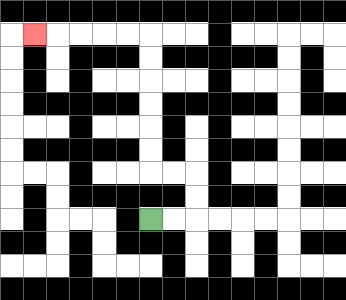{'start': '[6, 9]', 'end': '[1, 1]', 'path_directions': 'R,R,U,U,L,L,U,U,U,U,U,U,L,L,L,L,L', 'path_coordinates': '[[6, 9], [7, 9], [8, 9], [8, 8], [8, 7], [7, 7], [6, 7], [6, 6], [6, 5], [6, 4], [6, 3], [6, 2], [6, 1], [5, 1], [4, 1], [3, 1], [2, 1], [1, 1]]'}